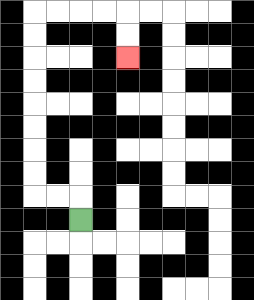{'start': '[3, 9]', 'end': '[5, 2]', 'path_directions': 'U,L,L,U,U,U,U,U,U,U,U,R,R,R,R,D,D', 'path_coordinates': '[[3, 9], [3, 8], [2, 8], [1, 8], [1, 7], [1, 6], [1, 5], [1, 4], [1, 3], [1, 2], [1, 1], [1, 0], [2, 0], [3, 0], [4, 0], [5, 0], [5, 1], [5, 2]]'}